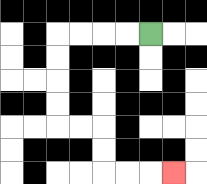{'start': '[6, 1]', 'end': '[7, 7]', 'path_directions': 'L,L,L,L,D,D,D,D,R,R,D,D,R,R,R', 'path_coordinates': '[[6, 1], [5, 1], [4, 1], [3, 1], [2, 1], [2, 2], [2, 3], [2, 4], [2, 5], [3, 5], [4, 5], [4, 6], [4, 7], [5, 7], [6, 7], [7, 7]]'}